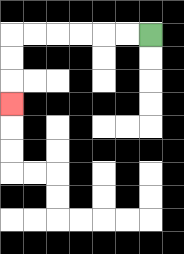{'start': '[6, 1]', 'end': '[0, 4]', 'path_directions': 'L,L,L,L,L,L,D,D,D', 'path_coordinates': '[[6, 1], [5, 1], [4, 1], [3, 1], [2, 1], [1, 1], [0, 1], [0, 2], [0, 3], [0, 4]]'}